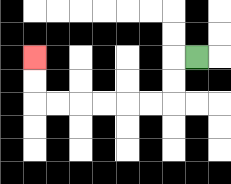{'start': '[8, 2]', 'end': '[1, 2]', 'path_directions': 'L,D,D,L,L,L,L,L,L,U,U', 'path_coordinates': '[[8, 2], [7, 2], [7, 3], [7, 4], [6, 4], [5, 4], [4, 4], [3, 4], [2, 4], [1, 4], [1, 3], [1, 2]]'}